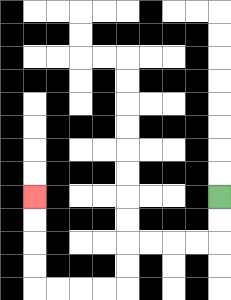{'start': '[9, 8]', 'end': '[1, 8]', 'path_directions': 'D,D,L,L,L,L,D,D,L,L,L,L,U,U,U,U', 'path_coordinates': '[[9, 8], [9, 9], [9, 10], [8, 10], [7, 10], [6, 10], [5, 10], [5, 11], [5, 12], [4, 12], [3, 12], [2, 12], [1, 12], [1, 11], [1, 10], [1, 9], [1, 8]]'}